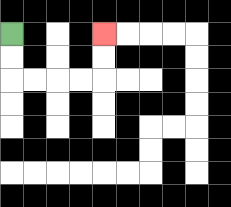{'start': '[0, 1]', 'end': '[4, 1]', 'path_directions': 'D,D,R,R,R,R,U,U', 'path_coordinates': '[[0, 1], [0, 2], [0, 3], [1, 3], [2, 3], [3, 3], [4, 3], [4, 2], [4, 1]]'}